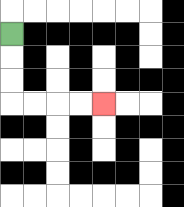{'start': '[0, 1]', 'end': '[4, 4]', 'path_directions': 'D,D,D,R,R,R,R', 'path_coordinates': '[[0, 1], [0, 2], [0, 3], [0, 4], [1, 4], [2, 4], [3, 4], [4, 4]]'}